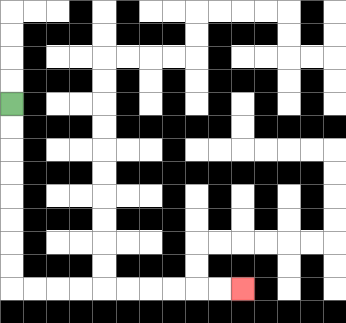{'start': '[0, 4]', 'end': '[10, 12]', 'path_directions': 'D,D,D,D,D,D,D,D,R,R,R,R,R,R,R,R,R,R', 'path_coordinates': '[[0, 4], [0, 5], [0, 6], [0, 7], [0, 8], [0, 9], [0, 10], [0, 11], [0, 12], [1, 12], [2, 12], [3, 12], [4, 12], [5, 12], [6, 12], [7, 12], [8, 12], [9, 12], [10, 12]]'}